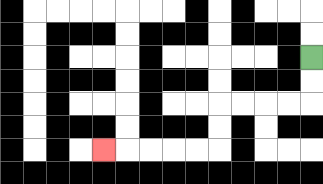{'start': '[13, 2]', 'end': '[4, 6]', 'path_directions': 'D,D,L,L,L,L,D,D,L,L,L,L,L', 'path_coordinates': '[[13, 2], [13, 3], [13, 4], [12, 4], [11, 4], [10, 4], [9, 4], [9, 5], [9, 6], [8, 6], [7, 6], [6, 6], [5, 6], [4, 6]]'}